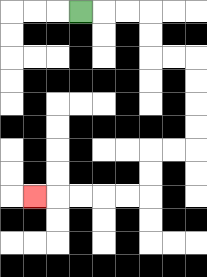{'start': '[3, 0]', 'end': '[1, 8]', 'path_directions': 'R,R,R,D,D,R,R,D,D,D,D,L,L,D,D,L,L,L,L,L', 'path_coordinates': '[[3, 0], [4, 0], [5, 0], [6, 0], [6, 1], [6, 2], [7, 2], [8, 2], [8, 3], [8, 4], [8, 5], [8, 6], [7, 6], [6, 6], [6, 7], [6, 8], [5, 8], [4, 8], [3, 8], [2, 8], [1, 8]]'}